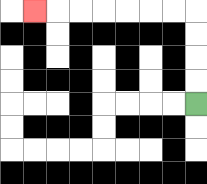{'start': '[8, 4]', 'end': '[1, 0]', 'path_directions': 'U,U,U,U,L,L,L,L,L,L,L', 'path_coordinates': '[[8, 4], [8, 3], [8, 2], [8, 1], [8, 0], [7, 0], [6, 0], [5, 0], [4, 0], [3, 0], [2, 0], [1, 0]]'}